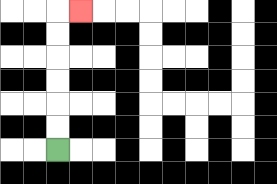{'start': '[2, 6]', 'end': '[3, 0]', 'path_directions': 'U,U,U,U,U,U,R', 'path_coordinates': '[[2, 6], [2, 5], [2, 4], [2, 3], [2, 2], [2, 1], [2, 0], [3, 0]]'}